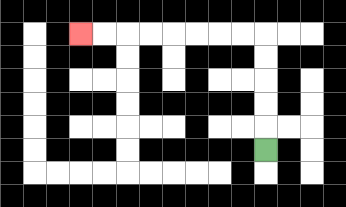{'start': '[11, 6]', 'end': '[3, 1]', 'path_directions': 'U,U,U,U,U,L,L,L,L,L,L,L,L', 'path_coordinates': '[[11, 6], [11, 5], [11, 4], [11, 3], [11, 2], [11, 1], [10, 1], [9, 1], [8, 1], [7, 1], [6, 1], [5, 1], [4, 1], [3, 1]]'}